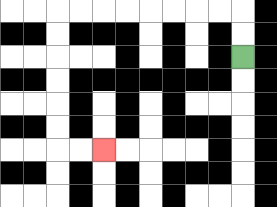{'start': '[10, 2]', 'end': '[4, 6]', 'path_directions': 'U,U,L,L,L,L,L,L,L,L,D,D,D,D,D,D,R,R', 'path_coordinates': '[[10, 2], [10, 1], [10, 0], [9, 0], [8, 0], [7, 0], [6, 0], [5, 0], [4, 0], [3, 0], [2, 0], [2, 1], [2, 2], [2, 3], [2, 4], [2, 5], [2, 6], [3, 6], [4, 6]]'}